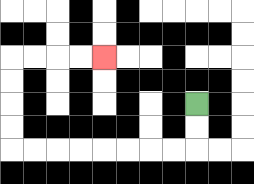{'start': '[8, 4]', 'end': '[4, 2]', 'path_directions': 'D,D,L,L,L,L,L,L,L,L,U,U,U,U,R,R,R,R', 'path_coordinates': '[[8, 4], [8, 5], [8, 6], [7, 6], [6, 6], [5, 6], [4, 6], [3, 6], [2, 6], [1, 6], [0, 6], [0, 5], [0, 4], [0, 3], [0, 2], [1, 2], [2, 2], [3, 2], [4, 2]]'}